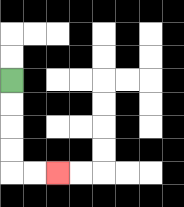{'start': '[0, 3]', 'end': '[2, 7]', 'path_directions': 'D,D,D,D,R,R', 'path_coordinates': '[[0, 3], [0, 4], [0, 5], [0, 6], [0, 7], [1, 7], [2, 7]]'}